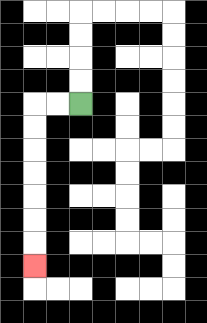{'start': '[3, 4]', 'end': '[1, 11]', 'path_directions': 'L,L,D,D,D,D,D,D,D', 'path_coordinates': '[[3, 4], [2, 4], [1, 4], [1, 5], [1, 6], [1, 7], [1, 8], [1, 9], [1, 10], [1, 11]]'}